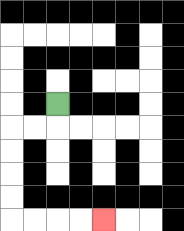{'start': '[2, 4]', 'end': '[4, 9]', 'path_directions': 'D,L,L,D,D,D,D,R,R,R,R', 'path_coordinates': '[[2, 4], [2, 5], [1, 5], [0, 5], [0, 6], [0, 7], [0, 8], [0, 9], [1, 9], [2, 9], [3, 9], [4, 9]]'}